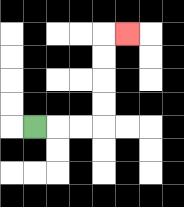{'start': '[1, 5]', 'end': '[5, 1]', 'path_directions': 'R,R,R,U,U,U,U,R', 'path_coordinates': '[[1, 5], [2, 5], [3, 5], [4, 5], [4, 4], [4, 3], [4, 2], [4, 1], [5, 1]]'}